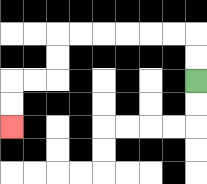{'start': '[8, 3]', 'end': '[0, 5]', 'path_directions': 'U,U,L,L,L,L,L,L,D,D,L,L,D,D', 'path_coordinates': '[[8, 3], [8, 2], [8, 1], [7, 1], [6, 1], [5, 1], [4, 1], [3, 1], [2, 1], [2, 2], [2, 3], [1, 3], [0, 3], [0, 4], [0, 5]]'}